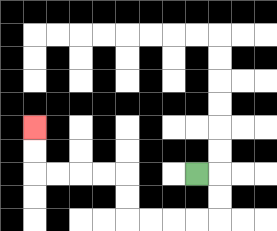{'start': '[8, 7]', 'end': '[1, 5]', 'path_directions': 'R,D,D,L,L,L,L,U,U,L,L,L,L,U,U', 'path_coordinates': '[[8, 7], [9, 7], [9, 8], [9, 9], [8, 9], [7, 9], [6, 9], [5, 9], [5, 8], [5, 7], [4, 7], [3, 7], [2, 7], [1, 7], [1, 6], [1, 5]]'}